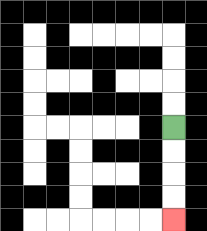{'start': '[7, 5]', 'end': '[7, 9]', 'path_directions': 'D,D,D,D', 'path_coordinates': '[[7, 5], [7, 6], [7, 7], [7, 8], [7, 9]]'}